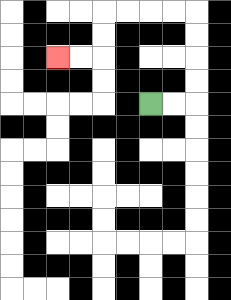{'start': '[6, 4]', 'end': '[2, 2]', 'path_directions': 'R,R,U,U,U,U,L,L,L,L,D,D,L,L', 'path_coordinates': '[[6, 4], [7, 4], [8, 4], [8, 3], [8, 2], [8, 1], [8, 0], [7, 0], [6, 0], [5, 0], [4, 0], [4, 1], [4, 2], [3, 2], [2, 2]]'}